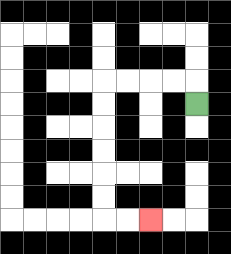{'start': '[8, 4]', 'end': '[6, 9]', 'path_directions': 'U,L,L,L,L,D,D,D,D,D,D,R,R', 'path_coordinates': '[[8, 4], [8, 3], [7, 3], [6, 3], [5, 3], [4, 3], [4, 4], [4, 5], [4, 6], [4, 7], [4, 8], [4, 9], [5, 9], [6, 9]]'}